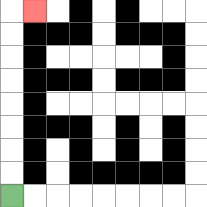{'start': '[0, 8]', 'end': '[1, 0]', 'path_directions': 'U,U,U,U,U,U,U,U,R', 'path_coordinates': '[[0, 8], [0, 7], [0, 6], [0, 5], [0, 4], [0, 3], [0, 2], [0, 1], [0, 0], [1, 0]]'}